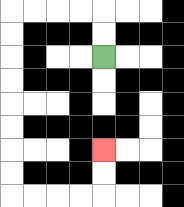{'start': '[4, 2]', 'end': '[4, 6]', 'path_directions': 'U,U,L,L,L,L,D,D,D,D,D,D,D,D,R,R,R,R,U,U', 'path_coordinates': '[[4, 2], [4, 1], [4, 0], [3, 0], [2, 0], [1, 0], [0, 0], [0, 1], [0, 2], [0, 3], [0, 4], [0, 5], [0, 6], [0, 7], [0, 8], [1, 8], [2, 8], [3, 8], [4, 8], [4, 7], [4, 6]]'}